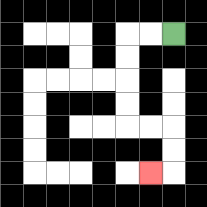{'start': '[7, 1]', 'end': '[6, 7]', 'path_directions': 'L,L,D,D,D,D,R,R,D,D,L', 'path_coordinates': '[[7, 1], [6, 1], [5, 1], [5, 2], [5, 3], [5, 4], [5, 5], [6, 5], [7, 5], [7, 6], [7, 7], [6, 7]]'}